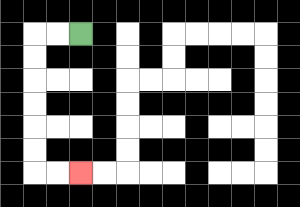{'start': '[3, 1]', 'end': '[3, 7]', 'path_directions': 'L,L,D,D,D,D,D,D,R,R', 'path_coordinates': '[[3, 1], [2, 1], [1, 1], [1, 2], [1, 3], [1, 4], [1, 5], [1, 6], [1, 7], [2, 7], [3, 7]]'}